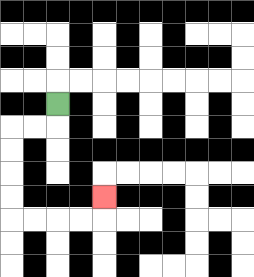{'start': '[2, 4]', 'end': '[4, 8]', 'path_directions': 'D,L,L,D,D,D,D,R,R,R,R,U', 'path_coordinates': '[[2, 4], [2, 5], [1, 5], [0, 5], [0, 6], [0, 7], [0, 8], [0, 9], [1, 9], [2, 9], [3, 9], [4, 9], [4, 8]]'}